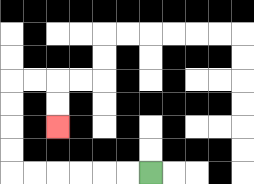{'start': '[6, 7]', 'end': '[2, 5]', 'path_directions': 'L,L,L,L,L,L,U,U,U,U,R,R,D,D', 'path_coordinates': '[[6, 7], [5, 7], [4, 7], [3, 7], [2, 7], [1, 7], [0, 7], [0, 6], [0, 5], [0, 4], [0, 3], [1, 3], [2, 3], [2, 4], [2, 5]]'}